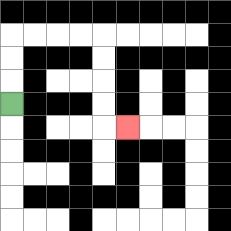{'start': '[0, 4]', 'end': '[5, 5]', 'path_directions': 'U,U,U,R,R,R,R,D,D,D,D,R', 'path_coordinates': '[[0, 4], [0, 3], [0, 2], [0, 1], [1, 1], [2, 1], [3, 1], [4, 1], [4, 2], [4, 3], [4, 4], [4, 5], [5, 5]]'}